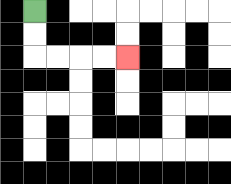{'start': '[1, 0]', 'end': '[5, 2]', 'path_directions': 'D,D,R,R,R,R', 'path_coordinates': '[[1, 0], [1, 1], [1, 2], [2, 2], [3, 2], [4, 2], [5, 2]]'}